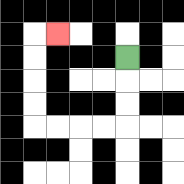{'start': '[5, 2]', 'end': '[2, 1]', 'path_directions': 'D,D,D,L,L,L,L,U,U,U,U,R', 'path_coordinates': '[[5, 2], [5, 3], [5, 4], [5, 5], [4, 5], [3, 5], [2, 5], [1, 5], [1, 4], [1, 3], [1, 2], [1, 1], [2, 1]]'}